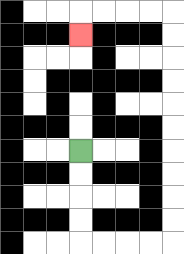{'start': '[3, 6]', 'end': '[3, 1]', 'path_directions': 'D,D,D,D,R,R,R,R,U,U,U,U,U,U,U,U,U,U,L,L,L,L,D', 'path_coordinates': '[[3, 6], [3, 7], [3, 8], [3, 9], [3, 10], [4, 10], [5, 10], [6, 10], [7, 10], [7, 9], [7, 8], [7, 7], [7, 6], [7, 5], [7, 4], [7, 3], [7, 2], [7, 1], [7, 0], [6, 0], [5, 0], [4, 0], [3, 0], [3, 1]]'}